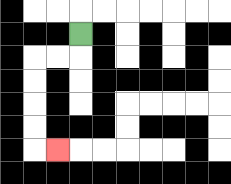{'start': '[3, 1]', 'end': '[2, 6]', 'path_directions': 'D,L,L,D,D,D,D,R', 'path_coordinates': '[[3, 1], [3, 2], [2, 2], [1, 2], [1, 3], [1, 4], [1, 5], [1, 6], [2, 6]]'}